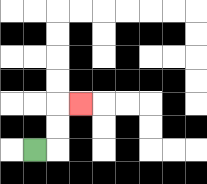{'start': '[1, 6]', 'end': '[3, 4]', 'path_directions': 'R,U,U,R', 'path_coordinates': '[[1, 6], [2, 6], [2, 5], [2, 4], [3, 4]]'}